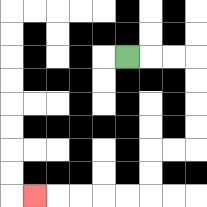{'start': '[5, 2]', 'end': '[1, 8]', 'path_directions': 'R,R,R,D,D,D,D,L,L,D,D,L,L,L,L,L', 'path_coordinates': '[[5, 2], [6, 2], [7, 2], [8, 2], [8, 3], [8, 4], [8, 5], [8, 6], [7, 6], [6, 6], [6, 7], [6, 8], [5, 8], [4, 8], [3, 8], [2, 8], [1, 8]]'}